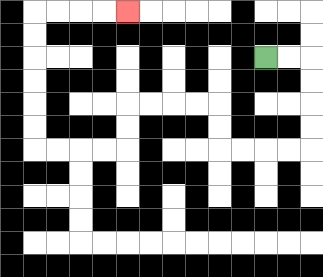{'start': '[11, 2]', 'end': '[5, 0]', 'path_directions': 'R,R,D,D,D,D,L,L,L,L,U,U,L,L,L,L,D,D,L,L,L,L,U,U,U,U,U,U,R,R,R,R', 'path_coordinates': '[[11, 2], [12, 2], [13, 2], [13, 3], [13, 4], [13, 5], [13, 6], [12, 6], [11, 6], [10, 6], [9, 6], [9, 5], [9, 4], [8, 4], [7, 4], [6, 4], [5, 4], [5, 5], [5, 6], [4, 6], [3, 6], [2, 6], [1, 6], [1, 5], [1, 4], [1, 3], [1, 2], [1, 1], [1, 0], [2, 0], [3, 0], [4, 0], [5, 0]]'}